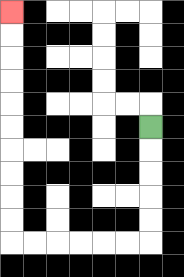{'start': '[6, 5]', 'end': '[0, 0]', 'path_directions': 'D,D,D,D,D,L,L,L,L,L,L,U,U,U,U,U,U,U,U,U,U', 'path_coordinates': '[[6, 5], [6, 6], [6, 7], [6, 8], [6, 9], [6, 10], [5, 10], [4, 10], [3, 10], [2, 10], [1, 10], [0, 10], [0, 9], [0, 8], [0, 7], [0, 6], [0, 5], [0, 4], [0, 3], [0, 2], [0, 1], [0, 0]]'}